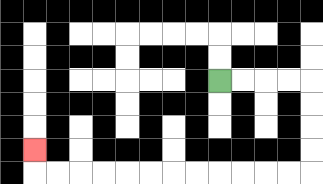{'start': '[9, 3]', 'end': '[1, 6]', 'path_directions': 'R,R,R,R,D,D,D,D,L,L,L,L,L,L,L,L,L,L,L,L,U', 'path_coordinates': '[[9, 3], [10, 3], [11, 3], [12, 3], [13, 3], [13, 4], [13, 5], [13, 6], [13, 7], [12, 7], [11, 7], [10, 7], [9, 7], [8, 7], [7, 7], [6, 7], [5, 7], [4, 7], [3, 7], [2, 7], [1, 7], [1, 6]]'}